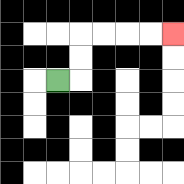{'start': '[2, 3]', 'end': '[7, 1]', 'path_directions': 'R,U,U,R,R,R,R', 'path_coordinates': '[[2, 3], [3, 3], [3, 2], [3, 1], [4, 1], [5, 1], [6, 1], [7, 1]]'}